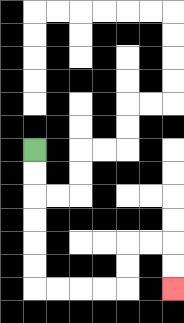{'start': '[1, 6]', 'end': '[7, 12]', 'path_directions': 'D,D,D,D,D,D,R,R,R,R,U,U,R,R,D,D', 'path_coordinates': '[[1, 6], [1, 7], [1, 8], [1, 9], [1, 10], [1, 11], [1, 12], [2, 12], [3, 12], [4, 12], [5, 12], [5, 11], [5, 10], [6, 10], [7, 10], [7, 11], [7, 12]]'}